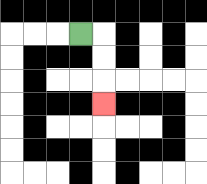{'start': '[3, 1]', 'end': '[4, 4]', 'path_directions': 'R,D,D,D', 'path_coordinates': '[[3, 1], [4, 1], [4, 2], [4, 3], [4, 4]]'}